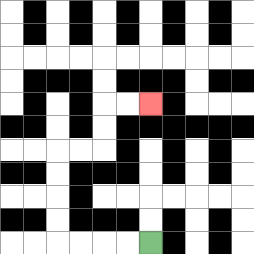{'start': '[6, 10]', 'end': '[6, 4]', 'path_directions': 'L,L,L,L,U,U,U,U,R,R,U,U,R,R', 'path_coordinates': '[[6, 10], [5, 10], [4, 10], [3, 10], [2, 10], [2, 9], [2, 8], [2, 7], [2, 6], [3, 6], [4, 6], [4, 5], [4, 4], [5, 4], [6, 4]]'}